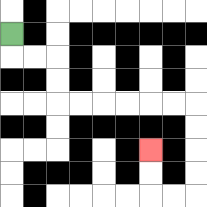{'start': '[0, 1]', 'end': '[6, 6]', 'path_directions': 'D,R,R,D,D,R,R,R,R,R,R,D,D,D,D,L,L,U,U', 'path_coordinates': '[[0, 1], [0, 2], [1, 2], [2, 2], [2, 3], [2, 4], [3, 4], [4, 4], [5, 4], [6, 4], [7, 4], [8, 4], [8, 5], [8, 6], [8, 7], [8, 8], [7, 8], [6, 8], [6, 7], [6, 6]]'}